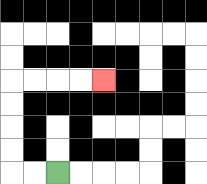{'start': '[2, 7]', 'end': '[4, 3]', 'path_directions': 'L,L,U,U,U,U,R,R,R,R', 'path_coordinates': '[[2, 7], [1, 7], [0, 7], [0, 6], [0, 5], [0, 4], [0, 3], [1, 3], [2, 3], [3, 3], [4, 3]]'}